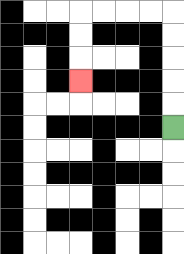{'start': '[7, 5]', 'end': '[3, 3]', 'path_directions': 'U,U,U,U,U,L,L,L,L,D,D,D', 'path_coordinates': '[[7, 5], [7, 4], [7, 3], [7, 2], [7, 1], [7, 0], [6, 0], [5, 0], [4, 0], [3, 0], [3, 1], [3, 2], [3, 3]]'}